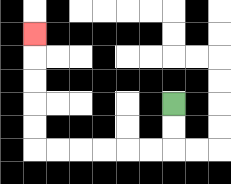{'start': '[7, 4]', 'end': '[1, 1]', 'path_directions': 'D,D,L,L,L,L,L,L,U,U,U,U,U', 'path_coordinates': '[[7, 4], [7, 5], [7, 6], [6, 6], [5, 6], [4, 6], [3, 6], [2, 6], [1, 6], [1, 5], [1, 4], [1, 3], [1, 2], [1, 1]]'}